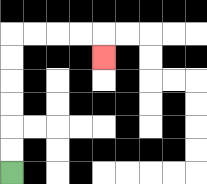{'start': '[0, 7]', 'end': '[4, 2]', 'path_directions': 'U,U,U,U,U,U,R,R,R,R,D', 'path_coordinates': '[[0, 7], [0, 6], [0, 5], [0, 4], [0, 3], [0, 2], [0, 1], [1, 1], [2, 1], [3, 1], [4, 1], [4, 2]]'}